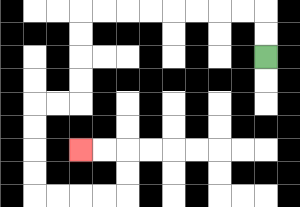{'start': '[11, 2]', 'end': '[3, 6]', 'path_directions': 'U,U,L,L,L,L,L,L,L,L,D,D,D,D,L,L,D,D,D,D,R,R,R,R,U,U,L,L', 'path_coordinates': '[[11, 2], [11, 1], [11, 0], [10, 0], [9, 0], [8, 0], [7, 0], [6, 0], [5, 0], [4, 0], [3, 0], [3, 1], [3, 2], [3, 3], [3, 4], [2, 4], [1, 4], [1, 5], [1, 6], [1, 7], [1, 8], [2, 8], [3, 8], [4, 8], [5, 8], [5, 7], [5, 6], [4, 6], [3, 6]]'}